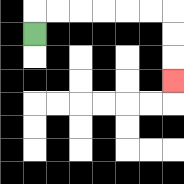{'start': '[1, 1]', 'end': '[7, 3]', 'path_directions': 'U,R,R,R,R,R,R,D,D,D', 'path_coordinates': '[[1, 1], [1, 0], [2, 0], [3, 0], [4, 0], [5, 0], [6, 0], [7, 0], [7, 1], [7, 2], [7, 3]]'}